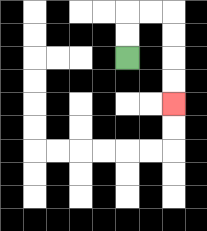{'start': '[5, 2]', 'end': '[7, 4]', 'path_directions': 'U,U,R,R,D,D,D,D', 'path_coordinates': '[[5, 2], [5, 1], [5, 0], [6, 0], [7, 0], [7, 1], [7, 2], [7, 3], [7, 4]]'}